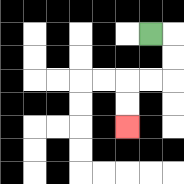{'start': '[6, 1]', 'end': '[5, 5]', 'path_directions': 'R,D,D,L,L,D,D', 'path_coordinates': '[[6, 1], [7, 1], [7, 2], [7, 3], [6, 3], [5, 3], [5, 4], [5, 5]]'}